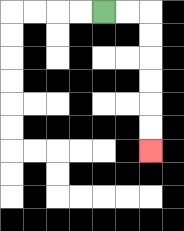{'start': '[4, 0]', 'end': '[6, 6]', 'path_directions': 'R,R,D,D,D,D,D,D', 'path_coordinates': '[[4, 0], [5, 0], [6, 0], [6, 1], [6, 2], [6, 3], [6, 4], [6, 5], [6, 6]]'}